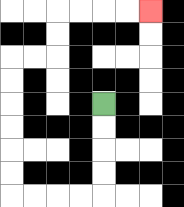{'start': '[4, 4]', 'end': '[6, 0]', 'path_directions': 'D,D,D,D,L,L,L,L,U,U,U,U,U,U,R,R,U,U,R,R,R,R', 'path_coordinates': '[[4, 4], [4, 5], [4, 6], [4, 7], [4, 8], [3, 8], [2, 8], [1, 8], [0, 8], [0, 7], [0, 6], [0, 5], [0, 4], [0, 3], [0, 2], [1, 2], [2, 2], [2, 1], [2, 0], [3, 0], [4, 0], [5, 0], [6, 0]]'}